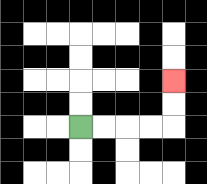{'start': '[3, 5]', 'end': '[7, 3]', 'path_directions': 'R,R,R,R,U,U', 'path_coordinates': '[[3, 5], [4, 5], [5, 5], [6, 5], [7, 5], [7, 4], [7, 3]]'}